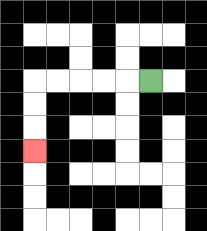{'start': '[6, 3]', 'end': '[1, 6]', 'path_directions': 'L,L,L,L,L,D,D,D', 'path_coordinates': '[[6, 3], [5, 3], [4, 3], [3, 3], [2, 3], [1, 3], [1, 4], [1, 5], [1, 6]]'}